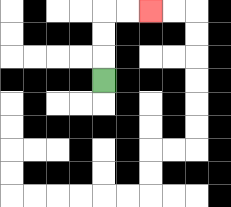{'start': '[4, 3]', 'end': '[6, 0]', 'path_directions': 'U,U,U,R,R', 'path_coordinates': '[[4, 3], [4, 2], [4, 1], [4, 0], [5, 0], [6, 0]]'}